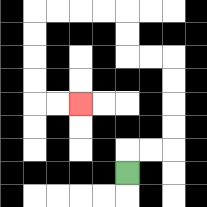{'start': '[5, 7]', 'end': '[3, 4]', 'path_directions': 'U,R,R,U,U,U,U,L,L,U,U,L,L,L,L,D,D,D,D,R,R', 'path_coordinates': '[[5, 7], [5, 6], [6, 6], [7, 6], [7, 5], [7, 4], [7, 3], [7, 2], [6, 2], [5, 2], [5, 1], [5, 0], [4, 0], [3, 0], [2, 0], [1, 0], [1, 1], [1, 2], [1, 3], [1, 4], [2, 4], [3, 4]]'}